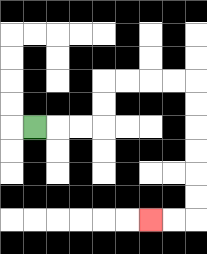{'start': '[1, 5]', 'end': '[6, 9]', 'path_directions': 'R,R,R,U,U,R,R,R,R,D,D,D,D,D,D,L,L', 'path_coordinates': '[[1, 5], [2, 5], [3, 5], [4, 5], [4, 4], [4, 3], [5, 3], [6, 3], [7, 3], [8, 3], [8, 4], [8, 5], [8, 6], [8, 7], [8, 8], [8, 9], [7, 9], [6, 9]]'}